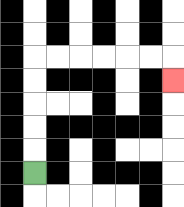{'start': '[1, 7]', 'end': '[7, 3]', 'path_directions': 'U,U,U,U,U,R,R,R,R,R,R,D', 'path_coordinates': '[[1, 7], [1, 6], [1, 5], [1, 4], [1, 3], [1, 2], [2, 2], [3, 2], [4, 2], [5, 2], [6, 2], [7, 2], [7, 3]]'}